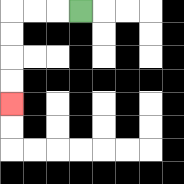{'start': '[3, 0]', 'end': '[0, 4]', 'path_directions': 'L,L,L,D,D,D,D', 'path_coordinates': '[[3, 0], [2, 0], [1, 0], [0, 0], [0, 1], [0, 2], [0, 3], [0, 4]]'}